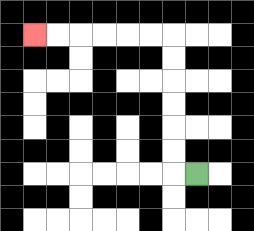{'start': '[8, 7]', 'end': '[1, 1]', 'path_directions': 'L,U,U,U,U,U,U,L,L,L,L,L,L', 'path_coordinates': '[[8, 7], [7, 7], [7, 6], [7, 5], [7, 4], [7, 3], [7, 2], [7, 1], [6, 1], [5, 1], [4, 1], [3, 1], [2, 1], [1, 1]]'}